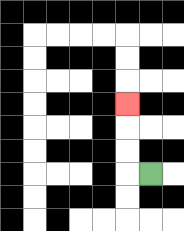{'start': '[6, 7]', 'end': '[5, 4]', 'path_directions': 'L,U,U,U', 'path_coordinates': '[[6, 7], [5, 7], [5, 6], [5, 5], [5, 4]]'}